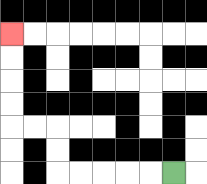{'start': '[7, 7]', 'end': '[0, 1]', 'path_directions': 'L,L,L,L,L,U,U,L,L,U,U,U,U', 'path_coordinates': '[[7, 7], [6, 7], [5, 7], [4, 7], [3, 7], [2, 7], [2, 6], [2, 5], [1, 5], [0, 5], [0, 4], [0, 3], [0, 2], [0, 1]]'}